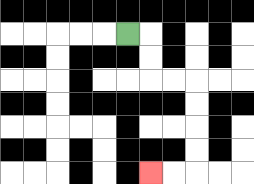{'start': '[5, 1]', 'end': '[6, 7]', 'path_directions': 'R,D,D,R,R,D,D,D,D,L,L', 'path_coordinates': '[[5, 1], [6, 1], [6, 2], [6, 3], [7, 3], [8, 3], [8, 4], [8, 5], [8, 6], [8, 7], [7, 7], [6, 7]]'}